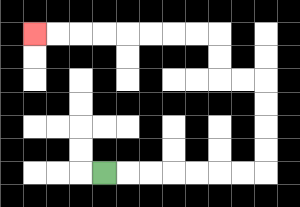{'start': '[4, 7]', 'end': '[1, 1]', 'path_directions': 'R,R,R,R,R,R,R,U,U,U,U,L,L,U,U,L,L,L,L,L,L,L,L', 'path_coordinates': '[[4, 7], [5, 7], [6, 7], [7, 7], [8, 7], [9, 7], [10, 7], [11, 7], [11, 6], [11, 5], [11, 4], [11, 3], [10, 3], [9, 3], [9, 2], [9, 1], [8, 1], [7, 1], [6, 1], [5, 1], [4, 1], [3, 1], [2, 1], [1, 1]]'}